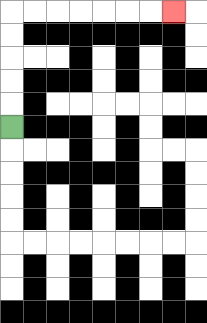{'start': '[0, 5]', 'end': '[7, 0]', 'path_directions': 'U,U,U,U,U,R,R,R,R,R,R,R', 'path_coordinates': '[[0, 5], [0, 4], [0, 3], [0, 2], [0, 1], [0, 0], [1, 0], [2, 0], [3, 0], [4, 0], [5, 0], [6, 0], [7, 0]]'}